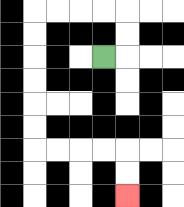{'start': '[4, 2]', 'end': '[5, 8]', 'path_directions': 'R,U,U,L,L,L,L,D,D,D,D,D,D,R,R,R,R,D,D', 'path_coordinates': '[[4, 2], [5, 2], [5, 1], [5, 0], [4, 0], [3, 0], [2, 0], [1, 0], [1, 1], [1, 2], [1, 3], [1, 4], [1, 5], [1, 6], [2, 6], [3, 6], [4, 6], [5, 6], [5, 7], [5, 8]]'}